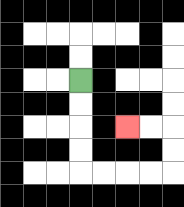{'start': '[3, 3]', 'end': '[5, 5]', 'path_directions': 'D,D,D,D,R,R,R,R,U,U,L,L', 'path_coordinates': '[[3, 3], [3, 4], [3, 5], [3, 6], [3, 7], [4, 7], [5, 7], [6, 7], [7, 7], [7, 6], [7, 5], [6, 5], [5, 5]]'}